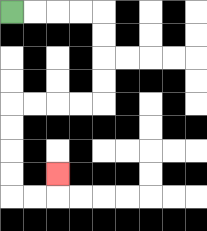{'start': '[0, 0]', 'end': '[2, 7]', 'path_directions': 'R,R,R,R,D,D,D,D,L,L,L,L,D,D,D,D,R,R,U', 'path_coordinates': '[[0, 0], [1, 0], [2, 0], [3, 0], [4, 0], [4, 1], [4, 2], [4, 3], [4, 4], [3, 4], [2, 4], [1, 4], [0, 4], [0, 5], [0, 6], [0, 7], [0, 8], [1, 8], [2, 8], [2, 7]]'}